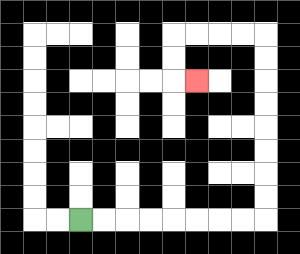{'start': '[3, 9]', 'end': '[8, 3]', 'path_directions': 'R,R,R,R,R,R,R,R,U,U,U,U,U,U,U,U,L,L,L,L,D,D,R', 'path_coordinates': '[[3, 9], [4, 9], [5, 9], [6, 9], [7, 9], [8, 9], [9, 9], [10, 9], [11, 9], [11, 8], [11, 7], [11, 6], [11, 5], [11, 4], [11, 3], [11, 2], [11, 1], [10, 1], [9, 1], [8, 1], [7, 1], [7, 2], [7, 3], [8, 3]]'}